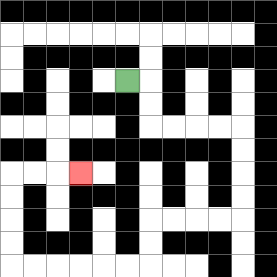{'start': '[5, 3]', 'end': '[3, 7]', 'path_directions': 'R,D,D,R,R,R,R,D,D,D,D,L,L,L,L,D,D,L,L,L,L,L,L,U,U,U,U,R,R,R', 'path_coordinates': '[[5, 3], [6, 3], [6, 4], [6, 5], [7, 5], [8, 5], [9, 5], [10, 5], [10, 6], [10, 7], [10, 8], [10, 9], [9, 9], [8, 9], [7, 9], [6, 9], [6, 10], [6, 11], [5, 11], [4, 11], [3, 11], [2, 11], [1, 11], [0, 11], [0, 10], [0, 9], [0, 8], [0, 7], [1, 7], [2, 7], [3, 7]]'}